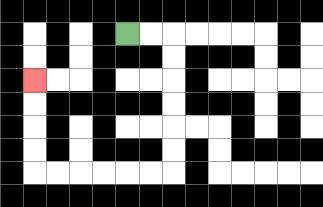{'start': '[5, 1]', 'end': '[1, 3]', 'path_directions': 'R,R,D,D,D,D,D,D,L,L,L,L,L,L,U,U,U,U', 'path_coordinates': '[[5, 1], [6, 1], [7, 1], [7, 2], [7, 3], [7, 4], [7, 5], [7, 6], [7, 7], [6, 7], [5, 7], [4, 7], [3, 7], [2, 7], [1, 7], [1, 6], [1, 5], [1, 4], [1, 3]]'}